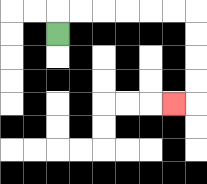{'start': '[2, 1]', 'end': '[7, 4]', 'path_directions': 'U,R,R,R,R,R,R,D,D,D,D,L', 'path_coordinates': '[[2, 1], [2, 0], [3, 0], [4, 0], [5, 0], [6, 0], [7, 0], [8, 0], [8, 1], [8, 2], [8, 3], [8, 4], [7, 4]]'}